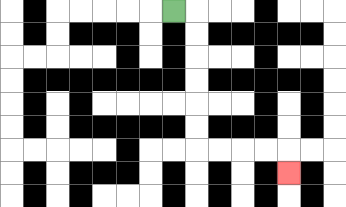{'start': '[7, 0]', 'end': '[12, 7]', 'path_directions': 'R,D,D,D,D,D,D,R,R,R,R,D', 'path_coordinates': '[[7, 0], [8, 0], [8, 1], [8, 2], [8, 3], [8, 4], [8, 5], [8, 6], [9, 6], [10, 6], [11, 6], [12, 6], [12, 7]]'}